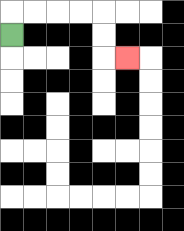{'start': '[0, 1]', 'end': '[5, 2]', 'path_directions': 'U,R,R,R,R,D,D,R', 'path_coordinates': '[[0, 1], [0, 0], [1, 0], [2, 0], [3, 0], [4, 0], [4, 1], [4, 2], [5, 2]]'}